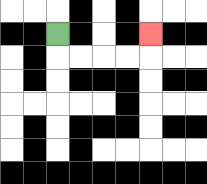{'start': '[2, 1]', 'end': '[6, 1]', 'path_directions': 'D,R,R,R,R,U', 'path_coordinates': '[[2, 1], [2, 2], [3, 2], [4, 2], [5, 2], [6, 2], [6, 1]]'}